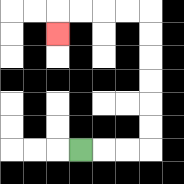{'start': '[3, 6]', 'end': '[2, 1]', 'path_directions': 'R,R,R,U,U,U,U,U,U,L,L,L,L,D', 'path_coordinates': '[[3, 6], [4, 6], [5, 6], [6, 6], [6, 5], [6, 4], [6, 3], [6, 2], [6, 1], [6, 0], [5, 0], [4, 0], [3, 0], [2, 0], [2, 1]]'}